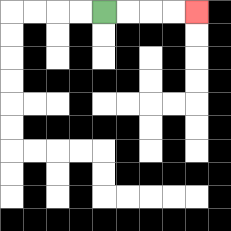{'start': '[4, 0]', 'end': '[8, 0]', 'path_directions': 'R,R,R,R', 'path_coordinates': '[[4, 0], [5, 0], [6, 0], [7, 0], [8, 0]]'}